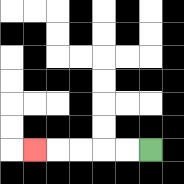{'start': '[6, 6]', 'end': '[1, 6]', 'path_directions': 'L,L,L,L,L', 'path_coordinates': '[[6, 6], [5, 6], [4, 6], [3, 6], [2, 6], [1, 6]]'}